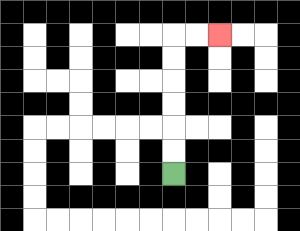{'start': '[7, 7]', 'end': '[9, 1]', 'path_directions': 'U,U,U,U,U,U,R,R', 'path_coordinates': '[[7, 7], [7, 6], [7, 5], [7, 4], [7, 3], [7, 2], [7, 1], [8, 1], [9, 1]]'}